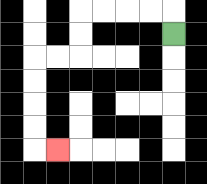{'start': '[7, 1]', 'end': '[2, 6]', 'path_directions': 'U,L,L,L,L,D,D,L,L,D,D,D,D,R', 'path_coordinates': '[[7, 1], [7, 0], [6, 0], [5, 0], [4, 0], [3, 0], [3, 1], [3, 2], [2, 2], [1, 2], [1, 3], [1, 4], [1, 5], [1, 6], [2, 6]]'}